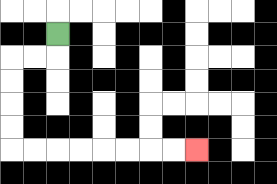{'start': '[2, 1]', 'end': '[8, 6]', 'path_directions': 'D,L,L,D,D,D,D,R,R,R,R,R,R,R,R', 'path_coordinates': '[[2, 1], [2, 2], [1, 2], [0, 2], [0, 3], [0, 4], [0, 5], [0, 6], [1, 6], [2, 6], [3, 6], [4, 6], [5, 6], [6, 6], [7, 6], [8, 6]]'}